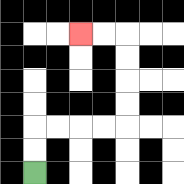{'start': '[1, 7]', 'end': '[3, 1]', 'path_directions': 'U,U,R,R,R,R,U,U,U,U,L,L', 'path_coordinates': '[[1, 7], [1, 6], [1, 5], [2, 5], [3, 5], [4, 5], [5, 5], [5, 4], [5, 3], [5, 2], [5, 1], [4, 1], [3, 1]]'}